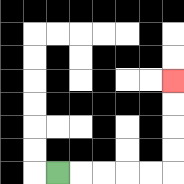{'start': '[2, 7]', 'end': '[7, 3]', 'path_directions': 'R,R,R,R,R,U,U,U,U', 'path_coordinates': '[[2, 7], [3, 7], [4, 7], [5, 7], [6, 7], [7, 7], [7, 6], [7, 5], [7, 4], [7, 3]]'}